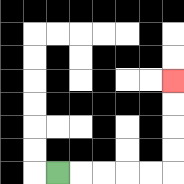{'start': '[2, 7]', 'end': '[7, 3]', 'path_directions': 'R,R,R,R,R,U,U,U,U', 'path_coordinates': '[[2, 7], [3, 7], [4, 7], [5, 7], [6, 7], [7, 7], [7, 6], [7, 5], [7, 4], [7, 3]]'}